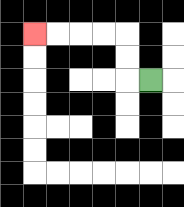{'start': '[6, 3]', 'end': '[1, 1]', 'path_directions': 'L,U,U,L,L,L,L', 'path_coordinates': '[[6, 3], [5, 3], [5, 2], [5, 1], [4, 1], [3, 1], [2, 1], [1, 1]]'}